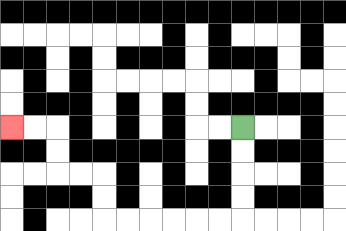{'start': '[10, 5]', 'end': '[0, 5]', 'path_directions': 'D,D,D,D,L,L,L,L,L,L,U,U,L,L,U,U,L,L', 'path_coordinates': '[[10, 5], [10, 6], [10, 7], [10, 8], [10, 9], [9, 9], [8, 9], [7, 9], [6, 9], [5, 9], [4, 9], [4, 8], [4, 7], [3, 7], [2, 7], [2, 6], [2, 5], [1, 5], [0, 5]]'}